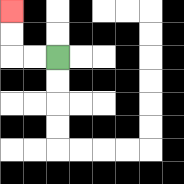{'start': '[2, 2]', 'end': '[0, 0]', 'path_directions': 'L,L,U,U', 'path_coordinates': '[[2, 2], [1, 2], [0, 2], [0, 1], [0, 0]]'}